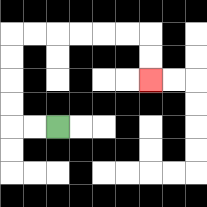{'start': '[2, 5]', 'end': '[6, 3]', 'path_directions': 'L,L,U,U,U,U,R,R,R,R,R,R,D,D', 'path_coordinates': '[[2, 5], [1, 5], [0, 5], [0, 4], [0, 3], [0, 2], [0, 1], [1, 1], [2, 1], [3, 1], [4, 1], [5, 1], [6, 1], [6, 2], [6, 3]]'}